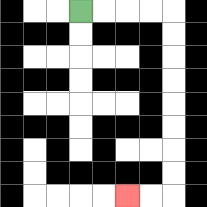{'start': '[3, 0]', 'end': '[5, 8]', 'path_directions': 'R,R,R,R,D,D,D,D,D,D,D,D,L,L', 'path_coordinates': '[[3, 0], [4, 0], [5, 0], [6, 0], [7, 0], [7, 1], [7, 2], [7, 3], [7, 4], [7, 5], [7, 6], [7, 7], [7, 8], [6, 8], [5, 8]]'}